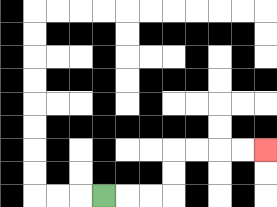{'start': '[4, 8]', 'end': '[11, 6]', 'path_directions': 'R,R,R,U,U,R,R,R,R', 'path_coordinates': '[[4, 8], [5, 8], [6, 8], [7, 8], [7, 7], [7, 6], [8, 6], [9, 6], [10, 6], [11, 6]]'}